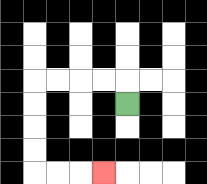{'start': '[5, 4]', 'end': '[4, 7]', 'path_directions': 'U,L,L,L,L,D,D,D,D,R,R,R', 'path_coordinates': '[[5, 4], [5, 3], [4, 3], [3, 3], [2, 3], [1, 3], [1, 4], [1, 5], [1, 6], [1, 7], [2, 7], [3, 7], [4, 7]]'}